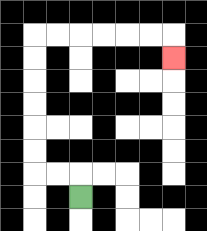{'start': '[3, 8]', 'end': '[7, 2]', 'path_directions': 'U,L,L,U,U,U,U,U,U,R,R,R,R,R,R,D', 'path_coordinates': '[[3, 8], [3, 7], [2, 7], [1, 7], [1, 6], [1, 5], [1, 4], [1, 3], [1, 2], [1, 1], [2, 1], [3, 1], [4, 1], [5, 1], [6, 1], [7, 1], [7, 2]]'}